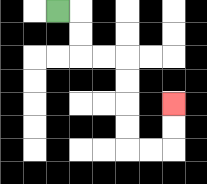{'start': '[2, 0]', 'end': '[7, 4]', 'path_directions': 'R,D,D,R,R,D,D,D,D,R,R,U,U', 'path_coordinates': '[[2, 0], [3, 0], [3, 1], [3, 2], [4, 2], [5, 2], [5, 3], [5, 4], [5, 5], [5, 6], [6, 6], [7, 6], [7, 5], [7, 4]]'}